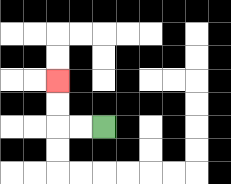{'start': '[4, 5]', 'end': '[2, 3]', 'path_directions': 'L,L,U,U', 'path_coordinates': '[[4, 5], [3, 5], [2, 5], [2, 4], [2, 3]]'}